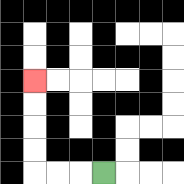{'start': '[4, 7]', 'end': '[1, 3]', 'path_directions': 'L,L,L,U,U,U,U', 'path_coordinates': '[[4, 7], [3, 7], [2, 7], [1, 7], [1, 6], [1, 5], [1, 4], [1, 3]]'}